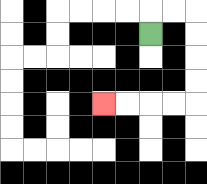{'start': '[6, 1]', 'end': '[4, 4]', 'path_directions': 'U,R,R,D,D,D,D,L,L,L,L', 'path_coordinates': '[[6, 1], [6, 0], [7, 0], [8, 0], [8, 1], [8, 2], [8, 3], [8, 4], [7, 4], [6, 4], [5, 4], [4, 4]]'}